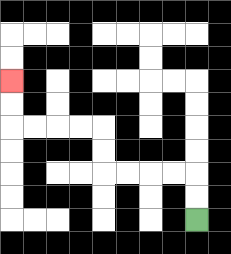{'start': '[8, 9]', 'end': '[0, 3]', 'path_directions': 'U,U,L,L,L,L,U,U,L,L,L,L,U,U', 'path_coordinates': '[[8, 9], [8, 8], [8, 7], [7, 7], [6, 7], [5, 7], [4, 7], [4, 6], [4, 5], [3, 5], [2, 5], [1, 5], [0, 5], [0, 4], [0, 3]]'}